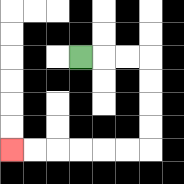{'start': '[3, 2]', 'end': '[0, 6]', 'path_directions': 'R,R,R,D,D,D,D,L,L,L,L,L,L', 'path_coordinates': '[[3, 2], [4, 2], [5, 2], [6, 2], [6, 3], [6, 4], [6, 5], [6, 6], [5, 6], [4, 6], [3, 6], [2, 6], [1, 6], [0, 6]]'}